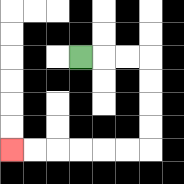{'start': '[3, 2]', 'end': '[0, 6]', 'path_directions': 'R,R,R,D,D,D,D,L,L,L,L,L,L', 'path_coordinates': '[[3, 2], [4, 2], [5, 2], [6, 2], [6, 3], [6, 4], [6, 5], [6, 6], [5, 6], [4, 6], [3, 6], [2, 6], [1, 6], [0, 6]]'}